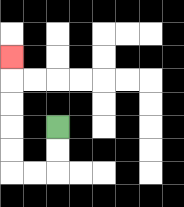{'start': '[2, 5]', 'end': '[0, 2]', 'path_directions': 'D,D,L,L,U,U,U,U,U', 'path_coordinates': '[[2, 5], [2, 6], [2, 7], [1, 7], [0, 7], [0, 6], [0, 5], [0, 4], [0, 3], [0, 2]]'}